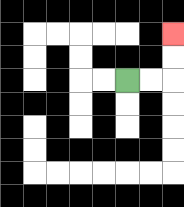{'start': '[5, 3]', 'end': '[7, 1]', 'path_directions': 'R,R,U,U', 'path_coordinates': '[[5, 3], [6, 3], [7, 3], [7, 2], [7, 1]]'}